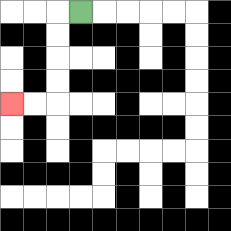{'start': '[3, 0]', 'end': '[0, 4]', 'path_directions': 'L,D,D,D,D,L,L', 'path_coordinates': '[[3, 0], [2, 0], [2, 1], [2, 2], [2, 3], [2, 4], [1, 4], [0, 4]]'}